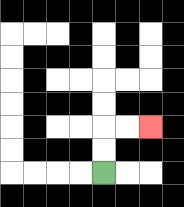{'start': '[4, 7]', 'end': '[6, 5]', 'path_directions': 'U,U,R,R', 'path_coordinates': '[[4, 7], [4, 6], [4, 5], [5, 5], [6, 5]]'}